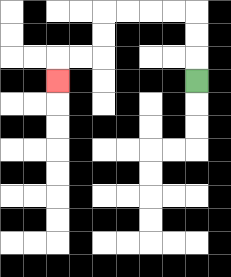{'start': '[8, 3]', 'end': '[2, 3]', 'path_directions': 'U,U,U,L,L,L,L,D,D,L,L,D', 'path_coordinates': '[[8, 3], [8, 2], [8, 1], [8, 0], [7, 0], [6, 0], [5, 0], [4, 0], [4, 1], [4, 2], [3, 2], [2, 2], [2, 3]]'}